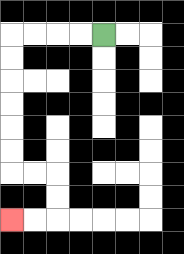{'start': '[4, 1]', 'end': '[0, 9]', 'path_directions': 'L,L,L,L,D,D,D,D,D,D,R,R,D,D,L,L', 'path_coordinates': '[[4, 1], [3, 1], [2, 1], [1, 1], [0, 1], [0, 2], [0, 3], [0, 4], [0, 5], [0, 6], [0, 7], [1, 7], [2, 7], [2, 8], [2, 9], [1, 9], [0, 9]]'}